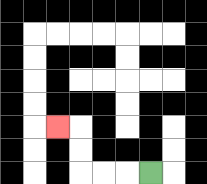{'start': '[6, 7]', 'end': '[2, 5]', 'path_directions': 'L,L,L,U,U,L', 'path_coordinates': '[[6, 7], [5, 7], [4, 7], [3, 7], [3, 6], [3, 5], [2, 5]]'}